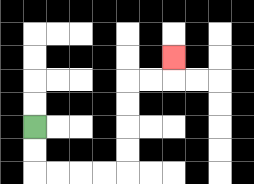{'start': '[1, 5]', 'end': '[7, 2]', 'path_directions': 'D,D,R,R,R,R,U,U,U,U,R,R,U', 'path_coordinates': '[[1, 5], [1, 6], [1, 7], [2, 7], [3, 7], [4, 7], [5, 7], [5, 6], [5, 5], [5, 4], [5, 3], [6, 3], [7, 3], [7, 2]]'}